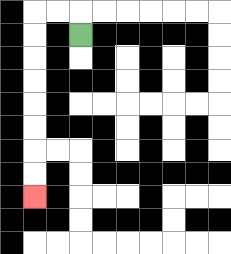{'start': '[3, 1]', 'end': '[1, 8]', 'path_directions': 'U,L,L,D,D,D,D,D,D,D,D', 'path_coordinates': '[[3, 1], [3, 0], [2, 0], [1, 0], [1, 1], [1, 2], [1, 3], [1, 4], [1, 5], [1, 6], [1, 7], [1, 8]]'}